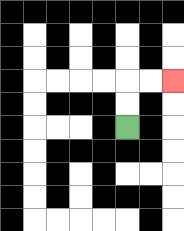{'start': '[5, 5]', 'end': '[7, 3]', 'path_directions': 'U,U,R,R', 'path_coordinates': '[[5, 5], [5, 4], [5, 3], [6, 3], [7, 3]]'}